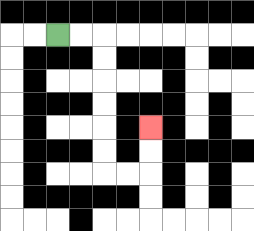{'start': '[2, 1]', 'end': '[6, 5]', 'path_directions': 'R,R,D,D,D,D,D,D,R,R,U,U', 'path_coordinates': '[[2, 1], [3, 1], [4, 1], [4, 2], [4, 3], [4, 4], [4, 5], [4, 6], [4, 7], [5, 7], [6, 7], [6, 6], [6, 5]]'}